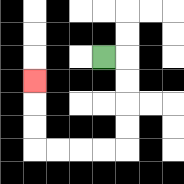{'start': '[4, 2]', 'end': '[1, 3]', 'path_directions': 'R,D,D,D,D,L,L,L,L,U,U,U', 'path_coordinates': '[[4, 2], [5, 2], [5, 3], [5, 4], [5, 5], [5, 6], [4, 6], [3, 6], [2, 6], [1, 6], [1, 5], [1, 4], [1, 3]]'}